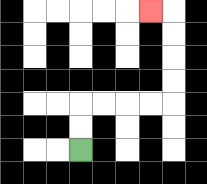{'start': '[3, 6]', 'end': '[6, 0]', 'path_directions': 'U,U,R,R,R,R,U,U,U,U,L', 'path_coordinates': '[[3, 6], [3, 5], [3, 4], [4, 4], [5, 4], [6, 4], [7, 4], [7, 3], [7, 2], [7, 1], [7, 0], [6, 0]]'}